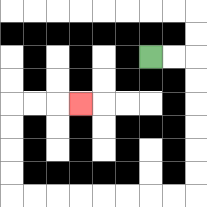{'start': '[6, 2]', 'end': '[3, 4]', 'path_directions': 'R,R,D,D,D,D,D,D,L,L,L,L,L,L,L,L,U,U,U,U,R,R,R', 'path_coordinates': '[[6, 2], [7, 2], [8, 2], [8, 3], [8, 4], [8, 5], [8, 6], [8, 7], [8, 8], [7, 8], [6, 8], [5, 8], [4, 8], [3, 8], [2, 8], [1, 8], [0, 8], [0, 7], [0, 6], [0, 5], [0, 4], [1, 4], [2, 4], [3, 4]]'}